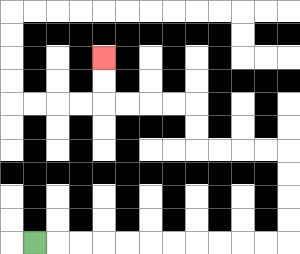{'start': '[1, 10]', 'end': '[4, 2]', 'path_directions': 'R,R,R,R,R,R,R,R,R,R,R,U,U,U,U,L,L,L,L,U,U,L,L,L,L,U,U', 'path_coordinates': '[[1, 10], [2, 10], [3, 10], [4, 10], [5, 10], [6, 10], [7, 10], [8, 10], [9, 10], [10, 10], [11, 10], [12, 10], [12, 9], [12, 8], [12, 7], [12, 6], [11, 6], [10, 6], [9, 6], [8, 6], [8, 5], [8, 4], [7, 4], [6, 4], [5, 4], [4, 4], [4, 3], [4, 2]]'}